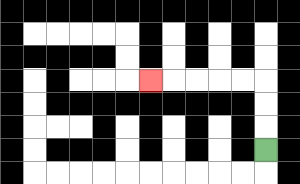{'start': '[11, 6]', 'end': '[6, 3]', 'path_directions': 'U,U,U,L,L,L,L,L', 'path_coordinates': '[[11, 6], [11, 5], [11, 4], [11, 3], [10, 3], [9, 3], [8, 3], [7, 3], [6, 3]]'}